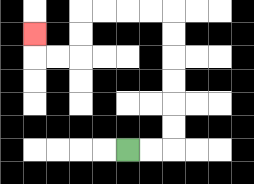{'start': '[5, 6]', 'end': '[1, 1]', 'path_directions': 'R,R,U,U,U,U,U,U,L,L,L,L,D,D,L,L,U', 'path_coordinates': '[[5, 6], [6, 6], [7, 6], [7, 5], [7, 4], [7, 3], [7, 2], [7, 1], [7, 0], [6, 0], [5, 0], [4, 0], [3, 0], [3, 1], [3, 2], [2, 2], [1, 2], [1, 1]]'}